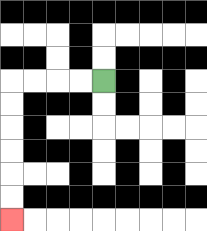{'start': '[4, 3]', 'end': '[0, 9]', 'path_directions': 'L,L,L,L,D,D,D,D,D,D', 'path_coordinates': '[[4, 3], [3, 3], [2, 3], [1, 3], [0, 3], [0, 4], [0, 5], [0, 6], [0, 7], [0, 8], [0, 9]]'}